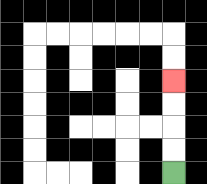{'start': '[7, 7]', 'end': '[7, 3]', 'path_directions': 'U,U,U,U', 'path_coordinates': '[[7, 7], [7, 6], [7, 5], [7, 4], [7, 3]]'}